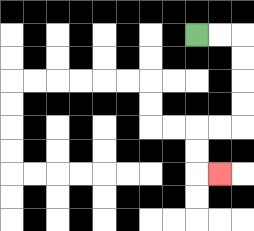{'start': '[8, 1]', 'end': '[9, 7]', 'path_directions': 'R,R,D,D,D,D,L,L,D,D,R', 'path_coordinates': '[[8, 1], [9, 1], [10, 1], [10, 2], [10, 3], [10, 4], [10, 5], [9, 5], [8, 5], [8, 6], [8, 7], [9, 7]]'}